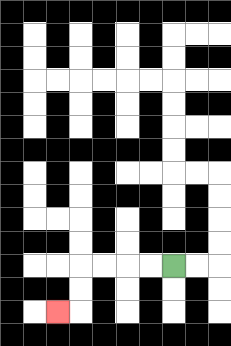{'start': '[7, 11]', 'end': '[2, 13]', 'path_directions': 'L,L,L,L,D,D,L', 'path_coordinates': '[[7, 11], [6, 11], [5, 11], [4, 11], [3, 11], [3, 12], [3, 13], [2, 13]]'}